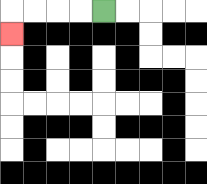{'start': '[4, 0]', 'end': '[0, 1]', 'path_directions': 'L,L,L,L,D', 'path_coordinates': '[[4, 0], [3, 0], [2, 0], [1, 0], [0, 0], [0, 1]]'}